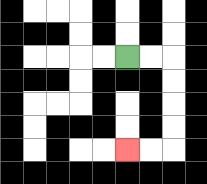{'start': '[5, 2]', 'end': '[5, 6]', 'path_directions': 'R,R,D,D,D,D,L,L', 'path_coordinates': '[[5, 2], [6, 2], [7, 2], [7, 3], [7, 4], [7, 5], [7, 6], [6, 6], [5, 6]]'}